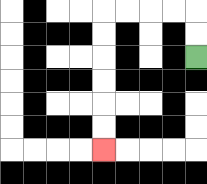{'start': '[8, 2]', 'end': '[4, 6]', 'path_directions': 'U,U,L,L,L,L,D,D,D,D,D,D', 'path_coordinates': '[[8, 2], [8, 1], [8, 0], [7, 0], [6, 0], [5, 0], [4, 0], [4, 1], [4, 2], [4, 3], [4, 4], [4, 5], [4, 6]]'}